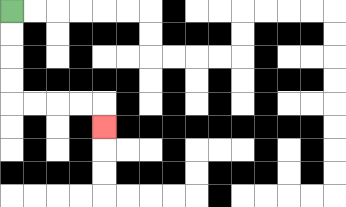{'start': '[0, 0]', 'end': '[4, 5]', 'path_directions': 'D,D,D,D,R,R,R,R,D', 'path_coordinates': '[[0, 0], [0, 1], [0, 2], [0, 3], [0, 4], [1, 4], [2, 4], [3, 4], [4, 4], [4, 5]]'}